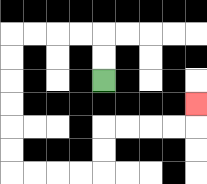{'start': '[4, 3]', 'end': '[8, 4]', 'path_directions': 'U,U,L,L,L,L,D,D,D,D,D,D,R,R,R,R,U,U,R,R,R,R,U', 'path_coordinates': '[[4, 3], [4, 2], [4, 1], [3, 1], [2, 1], [1, 1], [0, 1], [0, 2], [0, 3], [0, 4], [0, 5], [0, 6], [0, 7], [1, 7], [2, 7], [3, 7], [4, 7], [4, 6], [4, 5], [5, 5], [6, 5], [7, 5], [8, 5], [8, 4]]'}